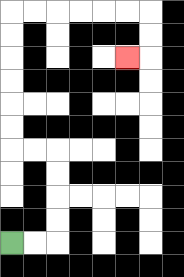{'start': '[0, 10]', 'end': '[5, 2]', 'path_directions': 'R,R,U,U,U,U,L,L,U,U,U,U,U,U,R,R,R,R,R,R,D,D,L', 'path_coordinates': '[[0, 10], [1, 10], [2, 10], [2, 9], [2, 8], [2, 7], [2, 6], [1, 6], [0, 6], [0, 5], [0, 4], [0, 3], [0, 2], [0, 1], [0, 0], [1, 0], [2, 0], [3, 0], [4, 0], [5, 0], [6, 0], [6, 1], [6, 2], [5, 2]]'}